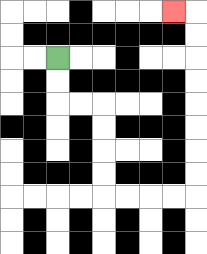{'start': '[2, 2]', 'end': '[7, 0]', 'path_directions': 'D,D,R,R,D,D,D,D,R,R,R,R,U,U,U,U,U,U,U,U,L', 'path_coordinates': '[[2, 2], [2, 3], [2, 4], [3, 4], [4, 4], [4, 5], [4, 6], [4, 7], [4, 8], [5, 8], [6, 8], [7, 8], [8, 8], [8, 7], [8, 6], [8, 5], [8, 4], [8, 3], [8, 2], [8, 1], [8, 0], [7, 0]]'}